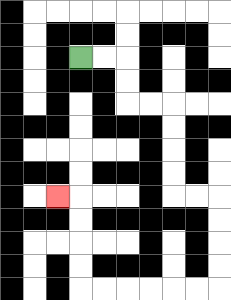{'start': '[3, 2]', 'end': '[2, 8]', 'path_directions': 'R,R,D,D,R,R,D,D,D,D,R,R,D,D,D,D,L,L,L,L,L,L,U,U,U,U,L', 'path_coordinates': '[[3, 2], [4, 2], [5, 2], [5, 3], [5, 4], [6, 4], [7, 4], [7, 5], [7, 6], [7, 7], [7, 8], [8, 8], [9, 8], [9, 9], [9, 10], [9, 11], [9, 12], [8, 12], [7, 12], [6, 12], [5, 12], [4, 12], [3, 12], [3, 11], [3, 10], [3, 9], [3, 8], [2, 8]]'}